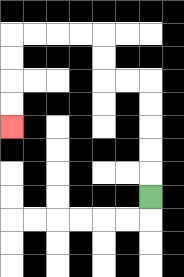{'start': '[6, 8]', 'end': '[0, 5]', 'path_directions': 'U,U,U,U,U,L,L,U,U,L,L,L,L,D,D,D,D', 'path_coordinates': '[[6, 8], [6, 7], [6, 6], [6, 5], [6, 4], [6, 3], [5, 3], [4, 3], [4, 2], [4, 1], [3, 1], [2, 1], [1, 1], [0, 1], [0, 2], [0, 3], [0, 4], [0, 5]]'}